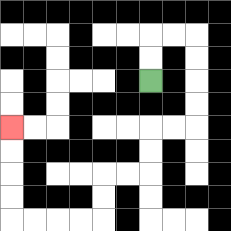{'start': '[6, 3]', 'end': '[0, 5]', 'path_directions': 'U,U,R,R,D,D,D,D,L,L,D,D,L,L,D,D,L,L,L,L,U,U,U,U', 'path_coordinates': '[[6, 3], [6, 2], [6, 1], [7, 1], [8, 1], [8, 2], [8, 3], [8, 4], [8, 5], [7, 5], [6, 5], [6, 6], [6, 7], [5, 7], [4, 7], [4, 8], [4, 9], [3, 9], [2, 9], [1, 9], [0, 9], [0, 8], [0, 7], [0, 6], [0, 5]]'}